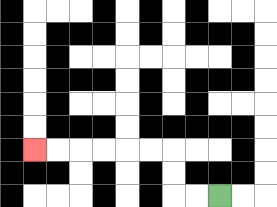{'start': '[9, 8]', 'end': '[1, 6]', 'path_directions': 'L,L,U,U,L,L,L,L,L,L', 'path_coordinates': '[[9, 8], [8, 8], [7, 8], [7, 7], [7, 6], [6, 6], [5, 6], [4, 6], [3, 6], [2, 6], [1, 6]]'}